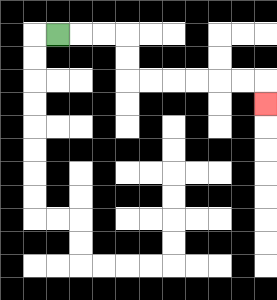{'start': '[2, 1]', 'end': '[11, 4]', 'path_directions': 'R,R,R,D,D,R,R,R,R,R,R,D', 'path_coordinates': '[[2, 1], [3, 1], [4, 1], [5, 1], [5, 2], [5, 3], [6, 3], [7, 3], [8, 3], [9, 3], [10, 3], [11, 3], [11, 4]]'}